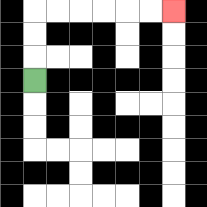{'start': '[1, 3]', 'end': '[7, 0]', 'path_directions': 'U,U,U,R,R,R,R,R,R', 'path_coordinates': '[[1, 3], [1, 2], [1, 1], [1, 0], [2, 0], [3, 0], [4, 0], [5, 0], [6, 0], [7, 0]]'}